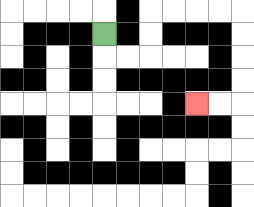{'start': '[4, 1]', 'end': '[8, 4]', 'path_directions': 'D,R,R,U,U,R,R,R,R,D,D,D,D,L,L', 'path_coordinates': '[[4, 1], [4, 2], [5, 2], [6, 2], [6, 1], [6, 0], [7, 0], [8, 0], [9, 0], [10, 0], [10, 1], [10, 2], [10, 3], [10, 4], [9, 4], [8, 4]]'}